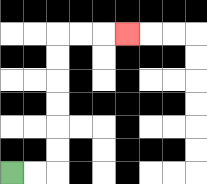{'start': '[0, 7]', 'end': '[5, 1]', 'path_directions': 'R,R,U,U,U,U,U,U,R,R,R', 'path_coordinates': '[[0, 7], [1, 7], [2, 7], [2, 6], [2, 5], [2, 4], [2, 3], [2, 2], [2, 1], [3, 1], [4, 1], [5, 1]]'}